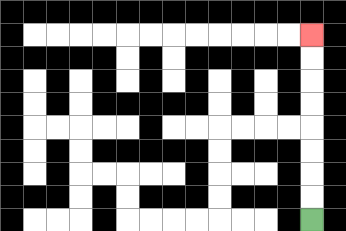{'start': '[13, 9]', 'end': '[13, 1]', 'path_directions': 'U,U,U,U,U,U,U,U', 'path_coordinates': '[[13, 9], [13, 8], [13, 7], [13, 6], [13, 5], [13, 4], [13, 3], [13, 2], [13, 1]]'}